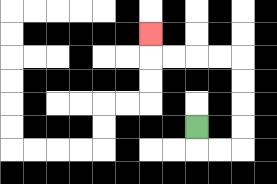{'start': '[8, 5]', 'end': '[6, 1]', 'path_directions': 'D,R,R,U,U,U,U,L,L,L,L,U', 'path_coordinates': '[[8, 5], [8, 6], [9, 6], [10, 6], [10, 5], [10, 4], [10, 3], [10, 2], [9, 2], [8, 2], [7, 2], [6, 2], [6, 1]]'}